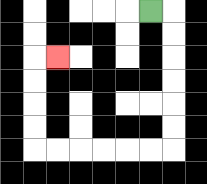{'start': '[6, 0]', 'end': '[2, 2]', 'path_directions': 'R,D,D,D,D,D,D,L,L,L,L,L,L,U,U,U,U,R', 'path_coordinates': '[[6, 0], [7, 0], [7, 1], [7, 2], [7, 3], [7, 4], [7, 5], [7, 6], [6, 6], [5, 6], [4, 6], [3, 6], [2, 6], [1, 6], [1, 5], [1, 4], [1, 3], [1, 2], [2, 2]]'}